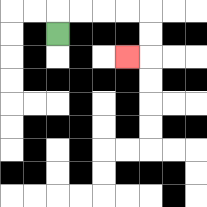{'start': '[2, 1]', 'end': '[5, 2]', 'path_directions': 'U,R,R,R,R,D,D,L', 'path_coordinates': '[[2, 1], [2, 0], [3, 0], [4, 0], [5, 0], [6, 0], [6, 1], [6, 2], [5, 2]]'}